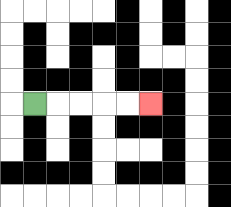{'start': '[1, 4]', 'end': '[6, 4]', 'path_directions': 'R,R,R,R,R', 'path_coordinates': '[[1, 4], [2, 4], [3, 4], [4, 4], [5, 4], [6, 4]]'}